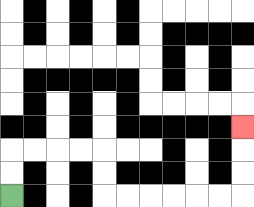{'start': '[0, 8]', 'end': '[10, 5]', 'path_directions': 'U,U,R,R,R,R,D,D,R,R,R,R,R,R,U,U,U', 'path_coordinates': '[[0, 8], [0, 7], [0, 6], [1, 6], [2, 6], [3, 6], [4, 6], [4, 7], [4, 8], [5, 8], [6, 8], [7, 8], [8, 8], [9, 8], [10, 8], [10, 7], [10, 6], [10, 5]]'}